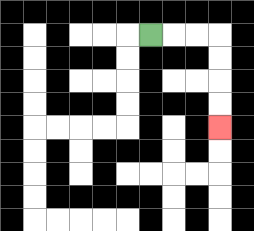{'start': '[6, 1]', 'end': '[9, 5]', 'path_directions': 'R,R,R,D,D,D,D', 'path_coordinates': '[[6, 1], [7, 1], [8, 1], [9, 1], [9, 2], [9, 3], [9, 4], [9, 5]]'}